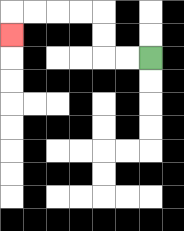{'start': '[6, 2]', 'end': '[0, 1]', 'path_directions': 'L,L,U,U,L,L,L,L,D', 'path_coordinates': '[[6, 2], [5, 2], [4, 2], [4, 1], [4, 0], [3, 0], [2, 0], [1, 0], [0, 0], [0, 1]]'}